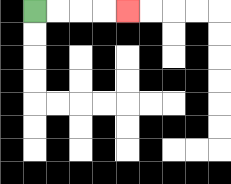{'start': '[1, 0]', 'end': '[5, 0]', 'path_directions': 'R,R,R,R', 'path_coordinates': '[[1, 0], [2, 0], [3, 0], [4, 0], [5, 0]]'}